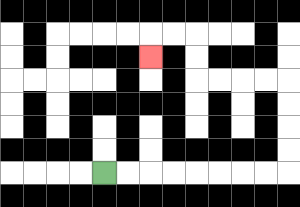{'start': '[4, 7]', 'end': '[6, 2]', 'path_directions': 'R,R,R,R,R,R,R,R,U,U,U,U,L,L,L,L,U,U,L,L,D', 'path_coordinates': '[[4, 7], [5, 7], [6, 7], [7, 7], [8, 7], [9, 7], [10, 7], [11, 7], [12, 7], [12, 6], [12, 5], [12, 4], [12, 3], [11, 3], [10, 3], [9, 3], [8, 3], [8, 2], [8, 1], [7, 1], [6, 1], [6, 2]]'}